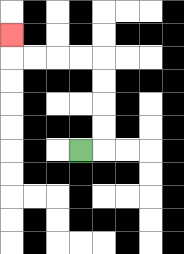{'start': '[3, 6]', 'end': '[0, 1]', 'path_directions': 'R,U,U,U,U,L,L,L,L,U', 'path_coordinates': '[[3, 6], [4, 6], [4, 5], [4, 4], [4, 3], [4, 2], [3, 2], [2, 2], [1, 2], [0, 2], [0, 1]]'}